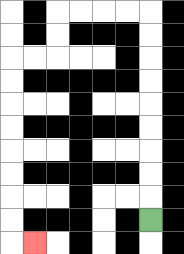{'start': '[6, 9]', 'end': '[1, 10]', 'path_directions': 'U,U,U,U,U,U,U,U,U,L,L,L,L,D,D,L,L,D,D,D,D,D,D,D,D,R', 'path_coordinates': '[[6, 9], [6, 8], [6, 7], [6, 6], [6, 5], [6, 4], [6, 3], [6, 2], [6, 1], [6, 0], [5, 0], [4, 0], [3, 0], [2, 0], [2, 1], [2, 2], [1, 2], [0, 2], [0, 3], [0, 4], [0, 5], [0, 6], [0, 7], [0, 8], [0, 9], [0, 10], [1, 10]]'}